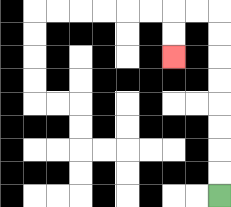{'start': '[9, 8]', 'end': '[7, 2]', 'path_directions': 'U,U,U,U,U,U,U,U,L,L,D,D', 'path_coordinates': '[[9, 8], [9, 7], [9, 6], [9, 5], [9, 4], [9, 3], [9, 2], [9, 1], [9, 0], [8, 0], [7, 0], [7, 1], [7, 2]]'}